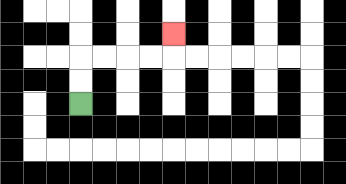{'start': '[3, 4]', 'end': '[7, 1]', 'path_directions': 'U,U,R,R,R,R,U', 'path_coordinates': '[[3, 4], [3, 3], [3, 2], [4, 2], [5, 2], [6, 2], [7, 2], [7, 1]]'}